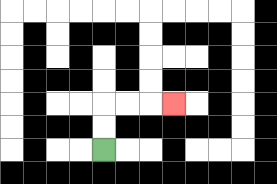{'start': '[4, 6]', 'end': '[7, 4]', 'path_directions': 'U,U,R,R,R', 'path_coordinates': '[[4, 6], [4, 5], [4, 4], [5, 4], [6, 4], [7, 4]]'}